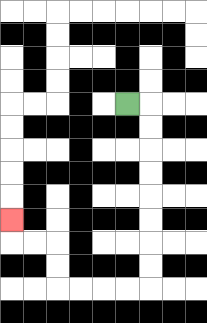{'start': '[5, 4]', 'end': '[0, 9]', 'path_directions': 'R,D,D,D,D,D,D,D,D,L,L,L,L,U,U,L,L,U', 'path_coordinates': '[[5, 4], [6, 4], [6, 5], [6, 6], [6, 7], [6, 8], [6, 9], [6, 10], [6, 11], [6, 12], [5, 12], [4, 12], [3, 12], [2, 12], [2, 11], [2, 10], [1, 10], [0, 10], [0, 9]]'}